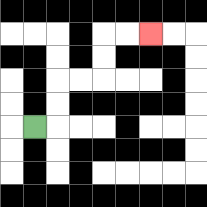{'start': '[1, 5]', 'end': '[6, 1]', 'path_directions': 'R,U,U,R,R,U,U,R,R', 'path_coordinates': '[[1, 5], [2, 5], [2, 4], [2, 3], [3, 3], [4, 3], [4, 2], [4, 1], [5, 1], [6, 1]]'}